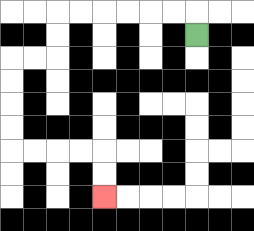{'start': '[8, 1]', 'end': '[4, 8]', 'path_directions': 'U,L,L,L,L,L,L,D,D,L,L,D,D,D,D,R,R,R,R,D,D', 'path_coordinates': '[[8, 1], [8, 0], [7, 0], [6, 0], [5, 0], [4, 0], [3, 0], [2, 0], [2, 1], [2, 2], [1, 2], [0, 2], [0, 3], [0, 4], [0, 5], [0, 6], [1, 6], [2, 6], [3, 6], [4, 6], [4, 7], [4, 8]]'}